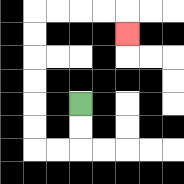{'start': '[3, 4]', 'end': '[5, 1]', 'path_directions': 'D,D,L,L,U,U,U,U,U,U,R,R,R,R,D', 'path_coordinates': '[[3, 4], [3, 5], [3, 6], [2, 6], [1, 6], [1, 5], [1, 4], [1, 3], [1, 2], [1, 1], [1, 0], [2, 0], [3, 0], [4, 0], [5, 0], [5, 1]]'}